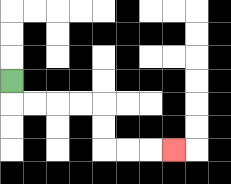{'start': '[0, 3]', 'end': '[7, 6]', 'path_directions': 'D,R,R,R,R,D,D,R,R,R', 'path_coordinates': '[[0, 3], [0, 4], [1, 4], [2, 4], [3, 4], [4, 4], [4, 5], [4, 6], [5, 6], [6, 6], [7, 6]]'}